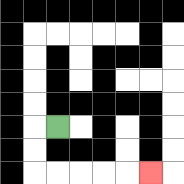{'start': '[2, 5]', 'end': '[6, 7]', 'path_directions': 'L,D,D,R,R,R,R,R', 'path_coordinates': '[[2, 5], [1, 5], [1, 6], [1, 7], [2, 7], [3, 7], [4, 7], [5, 7], [6, 7]]'}